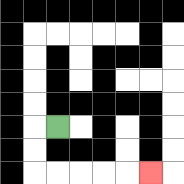{'start': '[2, 5]', 'end': '[6, 7]', 'path_directions': 'L,D,D,R,R,R,R,R', 'path_coordinates': '[[2, 5], [1, 5], [1, 6], [1, 7], [2, 7], [3, 7], [4, 7], [5, 7], [6, 7]]'}